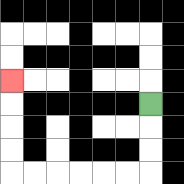{'start': '[6, 4]', 'end': '[0, 3]', 'path_directions': 'D,D,D,L,L,L,L,L,L,U,U,U,U', 'path_coordinates': '[[6, 4], [6, 5], [6, 6], [6, 7], [5, 7], [4, 7], [3, 7], [2, 7], [1, 7], [0, 7], [0, 6], [0, 5], [0, 4], [0, 3]]'}